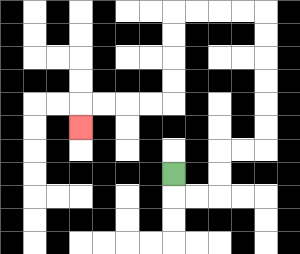{'start': '[7, 7]', 'end': '[3, 5]', 'path_directions': 'D,R,R,U,U,R,R,U,U,U,U,U,U,L,L,L,L,D,D,D,D,L,L,L,L,D', 'path_coordinates': '[[7, 7], [7, 8], [8, 8], [9, 8], [9, 7], [9, 6], [10, 6], [11, 6], [11, 5], [11, 4], [11, 3], [11, 2], [11, 1], [11, 0], [10, 0], [9, 0], [8, 0], [7, 0], [7, 1], [7, 2], [7, 3], [7, 4], [6, 4], [5, 4], [4, 4], [3, 4], [3, 5]]'}